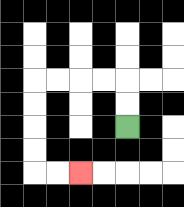{'start': '[5, 5]', 'end': '[3, 7]', 'path_directions': 'U,U,L,L,L,L,D,D,D,D,R,R', 'path_coordinates': '[[5, 5], [5, 4], [5, 3], [4, 3], [3, 3], [2, 3], [1, 3], [1, 4], [1, 5], [1, 6], [1, 7], [2, 7], [3, 7]]'}